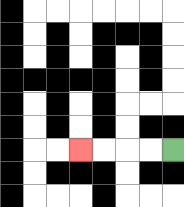{'start': '[7, 6]', 'end': '[3, 6]', 'path_directions': 'L,L,L,L', 'path_coordinates': '[[7, 6], [6, 6], [5, 6], [4, 6], [3, 6]]'}